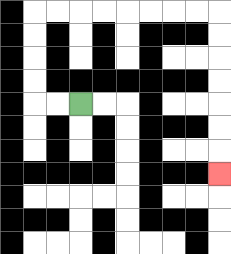{'start': '[3, 4]', 'end': '[9, 7]', 'path_directions': 'L,L,U,U,U,U,R,R,R,R,R,R,R,R,D,D,D,D,D,D,D', 'path_coordinates': '[[3, 4], [2, 4], [1, 4], [1, 3], [1, 2], [1, 1], [1, 0], [2, 0], [3, 0], [4, 0], [5, 0], [6, 0], [7, 0], [8, 0], [9, 0], [9, 1], [9, 2], [9, 3], [9, 4], [9, 5], [9, 6], [9, 7]]'}